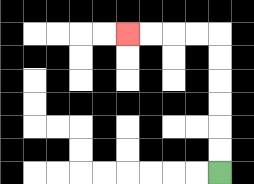{'start': '[9, 7]', 'end': '[5, 1]', 'path_directions': 'U,U,U,U,U,U,L,L,L,L', 'path_coordinates': '[[9, 7], [9, 6], [9, 5], [9, 4], [9, 3], [9, 2], [9, 1], [8, 1], [7, 1], [6, 1], [5, 1]]'}